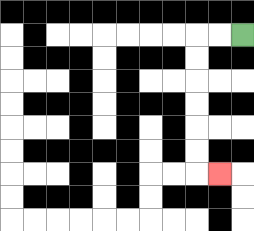{'start': '[10, 1]', 'end': '[9, 7]', 'path_directions': 'L,L,D,D,D,D,D,D,R', 'path_coordinates': '[[10, 1], [9, 1], [8, 1], [8, 2], [8, 3], [8, 4], [8, 5], [8, 6], [8, 7], [9, 7]]'}